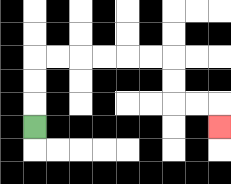{'start': '[1, 5]', 'end': '[9, 5]', 'path_directions': 'U,U,U,R,R,R,R,R,R,D,D,R,R,D', 'path_coordinates': '[[1, 5], [1, 4], [1, 3], [1, 2], [2, 2], [3, 2], [4, 2], [5, 2], [6, 2], [7, 2], [7, 3], [7, 4], [8, 4], [9, 4], [9, 5]]'}